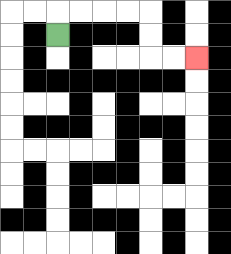{'start': '[2, 1]', 'end': '[8, 2]', 'path_directions': 'U,R,R,R,R,D,D,R,R', 'path_coordinates': '[[2, 1], [2, 0], [3, 0], [4, 0], [5, 0], [6, 0], [6, 1], [6, 2], [7, 2], [8, 2]]'}